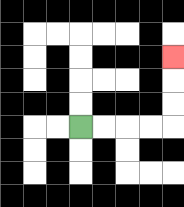{'start': '[3, 5]', 'end': '[7, 2]', 'path_directions': 'R,R,R,R,U,U,U', 'path_coordinates': '[[3, 5], [4, 5], [5, 5], [6, 5], [7, 5], [7, 4], [7, 3], [7, 2]]'}